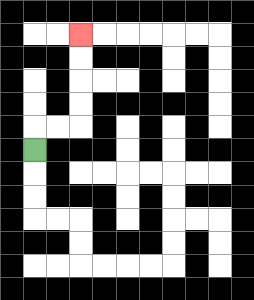{'start': '[1, 6]', 'end': '[3, 1]', 'path_directions': 'U,R,R,U,U,U,U', 'path_coordinates': '[[1, 6], [1, 5], [2, 5], [3, 5], [3, 4], [3, 3], [3, 2], [3, 1]]'}